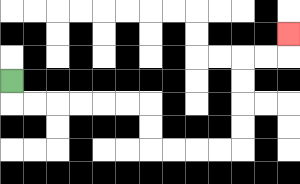{'start': '[0, 3]', 'end': '[12, 1]', 'path_directions': 'D,R,R,R,R,R,R,D,D,R,R,R,R,U,U,U,U,R,R,U', 'path_coordinates': '[[0, 3], [0, 4], [1, 4], [2, 4], [3, 4], [4, 4], [5, 4], [6, 4], [6, 5], [6, 6], [7, 6], [8, 6], [9, 6], [10, 6], [10, 5], [10, 4], [10, 3], [10, 2], [11, 2], [12, 2], [12, 1]]'}